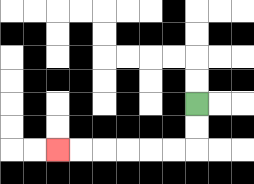{'start': '[8, 4]', 'end': '[2, 6]', 'path_directions': 'D,D,L,L,L,L,L,L', 'path_coordinates': '[[8, 4], [8, 5], [8, 6], [7, 6], [6, 6], [5, 6], [4, 6], [3, 6], [2, 6]]'}